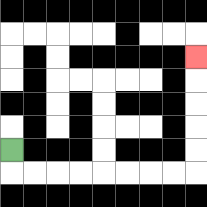{'start': '[0, 6]', 'end': '[8, 2]', 'path_directions': 'D,R,R,R,R,R,R,R,R,U,U,U,U,U', 'path_coordinates': '[[0, 6], [0, 7], [1, 7], [2, 7], [3, 7], [4, 7], [5, 7], [6, 7], [7, 7], [8, 7], [8, 6], [8, 5], [8, 4], [8, 3], [8, 2]]'}